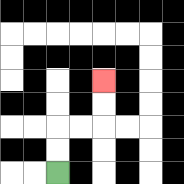{'start': '[2, 7]', 'end': '[4, 3]', 'path_directions': 'U,U,R,R,U,U', 'path_coordinates': '[[2, 7], [2, 6], [2, 5], [3, 5], [4, 5], [4, 4], [4, 3]]'}